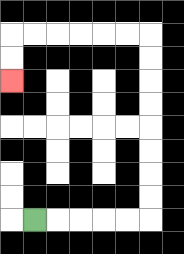{'start': '[1, 9]', 'end': '[0, 3]', 'path_directions': 'R,R,R,R,R,U,U,U,U,U,U,U,U,L,L,L,L,L,L,D,D', 'path_coordinates': '[[1, 9], [2, 9], [3, 9], [4, 9], [5, 9], [6, 9], [6, 8], [6, 7], [6, 6], [6, 5], [6, 4], [6, 3], [6, 2], [6, 1], [5, 1], [4, 1], [3, 1], [2, 1], [1, 1], [0, 1], [0, 2], [0, 3]]'}